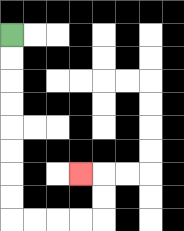{'start': '[0, 1]', 'end': '[3, 7]', 'path_directions': 'D,D,D,D,D,D,D,D,R,R,R,R,U,U,L', 'path_coordinates': '[[0, 1], [0, 2], [0, 3], [0, 4], [0, 5], [0, 6], [0, 7], [0, 8], [0, 9], [1, 9], [2, 9], [3, 9], [4, 9], [4, 8], [4, 7], [3, 7]]'}